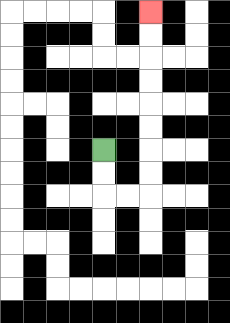{'start': '[4, 6]', 'end': '[6, 0]', 'path_directions': 'D,D,R,R,U,U,U,U,U,U,U,U', 'path_coordinates': '[[4, 6], [4, 7], [4, 8], [5, 8], [6, 8], [6, 7], [6, 6], [6, 5], [6, 4], [6, 3], [6, 2], [6, 1], [6, 0]]'}